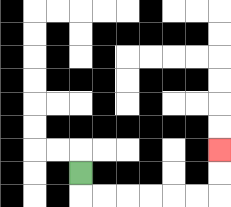{'start': '[3, 7]', 'end': '[9, 6]', 'path_directions': 'D,R,R,R,R,R,R,U,U', 'path_coordinates': '[[3, 7], [3, 8], [4, 8], [5, 8], [6, 8], [7, 8], [8, 8], [9, 8], [9, 7], [9, 6]]'}